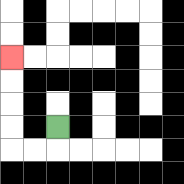{'start': '[2, 5]', 'end': '[0, 2]', 'path_directions': 'D,L,L,U,U,U,U', 'path_coordinates': '[[2, 5], [2, 6], [1, 6], [0, 6], [0, 5], [0, 4], [0, 3], [0, 2]]'}